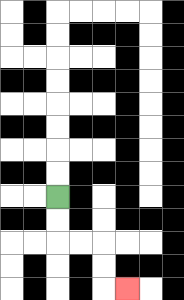{'start': '[2, 8]', 'end': '[5, 12]', 'path_directions': 'D,D,R,R,D,D,R', 'path_coordinates': '[[2, 8], [2, 9], [2, 10], [3, 10], [4, 10], [4, 11], [4, 12], [5, 12]]'}